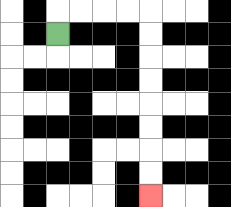{'start': '[2, 1]', 'end': '[6, 8]', 'path_directions': 'U,R,R,R,R,D,D,D,D,D,D,D,D', 'path_coordinates': '[[2, 1], [2, 0], [3, 0], [4, 0], [5, 0], [6, 0], [6, 1], [6, 2], [6, 3], [6, 4], [6, 5], [6, 6], [6, 7], [6, 8]]'}